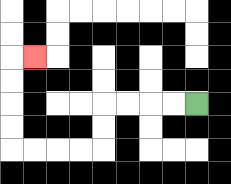{'start': '[8, 4]', 'end': '[1, 2]', 'path_directions': 'L,L,L,L,D,D,L,L,L,L,U,U,U,U,R', 'path_coordinates': '[[8, 4], [7, 4], [6, 4], [5, 4], [4, 4], [4, 5], [4, 6], [3, 6], [2, 6], [1, 6], [0, 6], [0, 5], [0, 4], [0, 3], [0, 2], [1, 2]]'}